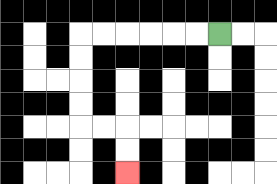{'start': '[9, 1]', 'end': '[5, 7]', 'path_directions': 'L,L,L,L,L,L,D,D,D,D,R,R,D,D', 'path_coordinates': '[[9, 1], [8, 1], [7, 1], [6, 1], [5, 1], [4, 1], [3, 1], [3, 2], [3, 3], [3, 4], [3, 5], [4, 5], [5, 5], [5, 6], [5, 7]]'}